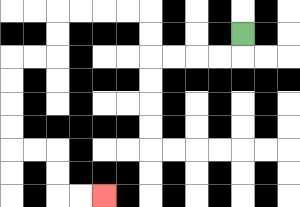{'start': '[10, 1]', 'end': '[4, 8]', 'path_directions': 'D,L,L,L,L,U,U,L,L,L,L,D,D,L,L,D,D,D,D,R,R,D,D,R,R', 'path_coordinates': '[[10, 1], [10, 2], [9, 2], [8, 2], [7, 2], [6, 2], [6, 1], [6, 0], [5, 0], [4, 0], [3, 0], [2, 0], [2, 1], [2, 2], [1, 2], [0, 2], [0, 3], [0, 4], [0, 5], [0, 6], [1, 6], [2, 6], [2, 7], [2, 8], [3, 8], [4, 8]]'}